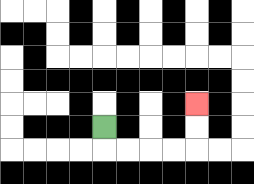{'start': '[4, 5]', 'end': '[8, 4]', 'path_directions': 'D,R,R,R,R,U,U', 'path_coordinates': '[[4, 5], [4, 6], [5, 6], [6, 6], [7, 6], [8, 6], [8, 5], [8, 4]]'}